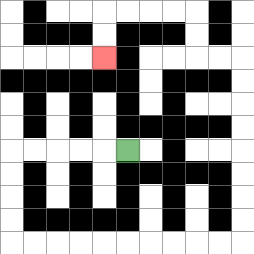{'start': '[5, 6]', 'end': '[4, 2]', 'path_directions': 'L,L,L,L,L,D,D,D,D,R,R,R,R,R,R,R,R,R,R,U,U,U,U,U,U,U,U,L,L,U,U,L,L,L,L,D,D', 'path_coordinates': '[[5, 6], [4, 6], [3, 6], [2, 6], [1, 6], [0, 6], [0, 7], [0, 8], [0, 9], [0, 10], [1, 10], [2, 10], [3, 10], [4, 10], [5, 10], [6, 10], [7, 10], [8, 10], [9, 10], [10, 10], [10, 9], [10, 8], [10, 7], [10, 6], [10, 5], [10, 4], [10, 3], [10, 2], [9, 2], [8, 2], [8, 1], [8, 0], [7, 0], [6, 0], [5, 0], [4, 0], [4, 1], [4, 2]]'}